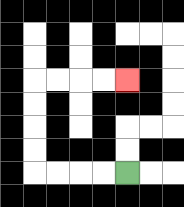{'start': '[5, 7]', 'end': '[5, 3]', 'path_directions': 'L,L,L,L,U,U,U,U,R,R,R,R', 'path_coordinates': '[[5, 7], [4, 7], [3, 7], [2, 7], [1, 7], [1, 6], [1, 5], [1, 4], [1, 3], [2, 3], [3, 3], [4, 3], [5, 3]]'}